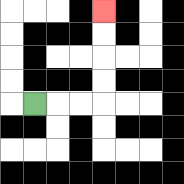{'start': '[1, 4]', 'end': '[4, 0]', 'path_directions': 'R,R,R,U,U,U,U', 'path_coordinates': '[[1, 4], [2, 4], [3, 4], [4, 4], [4, 3], [4, 2], [4, 1], [4, 0]]'}